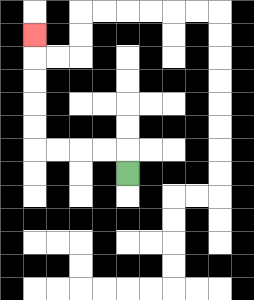{'start': '[5, 7]', 'end': '[1, 1]', 'path_directions': 'U,L,L,L,L,U,U,U,U,U', 'path_coordinates': '[[5, 7], [5, 6], [4, 6], [3, 6], [2, 6], [1, 6], [1, 5], [1, 4], [1, 3], [1, 2], [1, 1]]'}